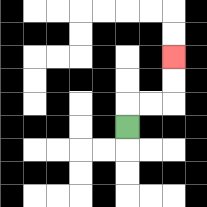{'start': '[5, 5]', 'end': '[7, 2]', 'path_directions': 'U,R,R,U,U', 'path_coordinates': '[[5, 5], [5, 4], [6, 4], [7, 4], [7, 3], [7, 2]]'}